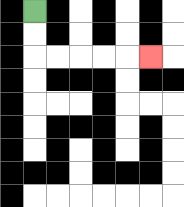{'start': '[1, 0]', 'end': '[6, 2]', 'path_directions': 'D,D,R,R,R,R,R', 'path_coordinates': '[[1, 0], [1, 1], [1, 2], [2, 2], [3, 2], [4, 2], [5, 2], [6, 2]]'}